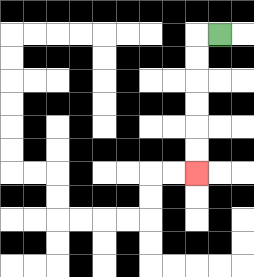{'start': '[9, 1]', 'end': '[8, 7]', 'path_directions': 'L,D,D,D,D,D,D', 'path_coordinates': '[[9, 1], [8, 1], [8, 2], [8, 3], [8, 4], [8, 5], [8, 6], [8, 7]]'}